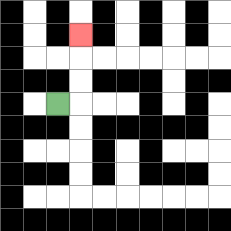{'start': '[2, 4]', 'end': '[3, 1]', 'path_directions': 'R,U,U,U', 'path_coordinates': '[[2, 4], [3, 4], [3, 3], [3, 2], [3, 1]]'}